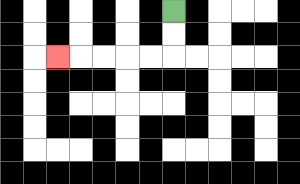{'start': '[7, 0]', 'end': '[2, 2]', 'path_directions': 'D,D,L,L,L,L,L', 'path_coordinates': '[[7, 0], [7, 1], [7, 2], [6, 2], [5, 2], [4, 2], [3, 2], [2, 2]]'}